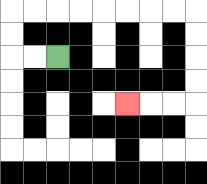{'start': '[2, 2]', 'end': '[5, 4]', 'path_directions': 'L,L,U,U,R,R,R,R,R,R,R,R,D,D,D,D,L,L,L', 'path_coordinates': '[[2, 2], [1, 2], [0, 2], [0, 1], [0, 0], [1, 0], [2, 0], [3, 0], [4, 0], [5, 0], [6, 0], [7, 0], [8, 0], [8, 1], [8, 2], [8, 3], [8, 4], [7, 4], [6, 4], [5, 4]]'}